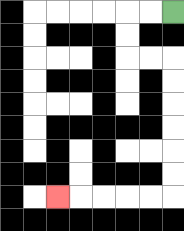{'start': '[7, 0]', 'end': '[2, 8]', 'path_directions': 'L,L,D,D,R,R,D,D,D,D,D,D,L,L,L,L,L', 'path_coordinates': '[[7, 0], [6, 0], [5, 0], [5, 1], [5, 2], [6, 2], [7, 2], [7, 3], [7, 4], [7, 5], [7, 6], [7, 7], [7, 8], [6, 8], [5, 8], [4, 8], [3, 8], [2, 8]]'}